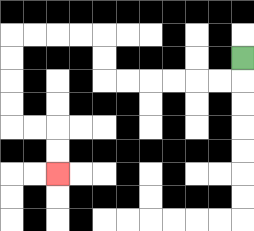{'start': '[10, 2]', 'end': '[2, 7]', 'path_directions': 'D,L,L,L,L,L,L,U,U,L,L,L,L,D,D,D,D,R,R,D,D', 'path_coordinates': '[[10, 2], [10, 3], [9, 3], [8, 3], [7, 3], [6, 3], [5, 3], [4, 3], [4, 2], [4, 1], [3, 1], [2, 1], [1, 1], [0, 1], [0, 2], [0, 3], [0, 4], [0, 5], [1, 5], [2, 5], [2, 6], [2, 7]]'}